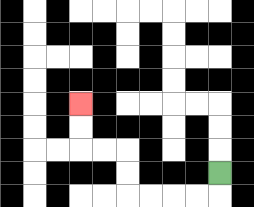{'start': '[9, 7]', 'end': '[3, 4]', 'path_directions': 'D,L,L,L,L,U,U,L,L,U,U', 'path_coordinates': '[[9, 7], [9, 8], [8, 8], [7, 8], [6, 8], [5, 8], [5, 7], [5, 6], [4, 6], [3, 6], [3, 5], [3, 4]]'}